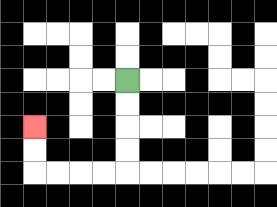{'start': '[5, 3]', 'end': '[1, 5]', 'path_directions': 'D,D,D,D,L,L,L,L,U,U', 'path_coordinates': '[[5, 3], [5, 4], [5, 5], [5, 6], [5, 7], [4, 7], [3, 7], [2, 7], [1, 7], [1, 6], [1, 5]]'}